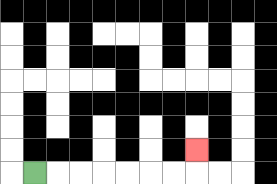{'start': '[1, 7]', 'end': '[8, 6]', 'path_directions': 'R,R,R,R,R,R,R,U', 'path_coordinates': '[[1, 7], [2, 7], [3, 7], [4, 7], [5, 7], [6, 7], [7, 7], [8, 7], [8, 6]]'}